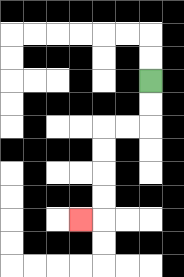{'start': '[6, 3]', 'end': '[3, 9]', 'path_directions': 'D,D,L,L,D,D,D,D,L', 'path_coordinates': '[[6, 3], [6, 4], [6, 5], [5, 5], [4, 5], [4, 6], [4, 7], [4, 8], [4, 9], [3, 9]]'}